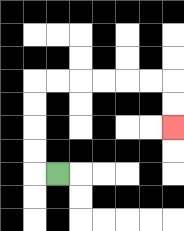{'start': '[2, 7]', 'end': '[7, 5]', 'path_directions': 'L,U,U,U,U,R,R,R,R,R,R,D,D', 'path_coordinates': '[[2, 7], [1, 7], [1, 6], [1, 5], [1, 4], [1, 3], [2, 3], [3, 3], [4, 3], [5, 3], [6, 3], [7, 3], [7, 4], [7, 5]]'}